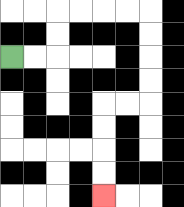{'start': '[0, 2]', 'end': '[4, 8]', 'path_directions': 'R,R,U,U,R,R,R,R,D,D,D,D,L,L,D,D,D,D', 'path_coordinates': '[[0, 2], [1, 2], [2, 2], [2, 1], [2, 0], [3, 0], [4, 0], [5, 0], [6, 0], [6, 1], [6, 2], [6, 3], [6, 4], [5, 4], [4, 4], [4, 5], [4, 6], [4, 7], [4, 8]]'}